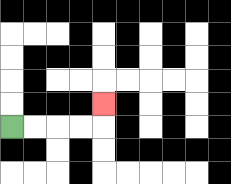{'start': '[0, 5]', 'end': '[4, 4]', 'path_directions': 'R,R,R,R,U', 'path_coordinates': '[[0, 5], [1, 5], [2, 5], [3, 5], [4, 5], [4, 4]]'}